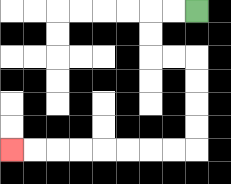{'start': '[8, 0]', 'end': '[0, 6]', 'path_directions': 'L,L,D,D,R,R,D,D,D,D,L,L,L,L,L,L,L,L', 'path_coordinates': '[[8, 0], [7, 0], [6, 0], [6, 1], [6, 2], [7, 2], [8, 2], [8, 3], [8, 4], [8, 5], [8, 6], [7, 6], [6, 6], [5, 6], [4, 6], [3, 6], [2, 6], [1, 6], [0, 6]]'}